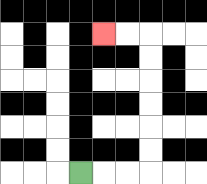{'start': '[3, 7]', 'end': '[4, 1]', 'path_directions': 'R,R,R,U,U,U,U,U,U,L,L', 'path_coordinates': '[[3, 7], [4, 7], [5, 7], [6, 7], [6, 6], [6, 5], [6, 4], [6, 3], [6, 2], [6, 1], [5, 1], [4, 1]]'}